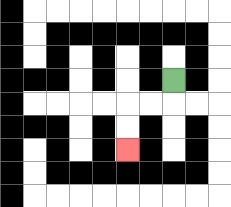{'start': '[7, 3]', 'end': '[5, 6]', 'path_directions': 'D,L,L,D,D', 'path_coordinates': '[[7, 3], [7, 4], [6, 4], [5, 4], [5, 5], [5, 6]]'}